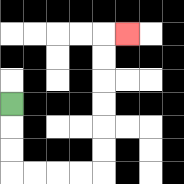{'start': '[0, 4]', 'end': '[5, 1]', 'path_directions': 'D,D,D,R,R,R,R,U,U,U,U,U,U,R', 'path_coordinates': '[[0, 4], [0, 5], [0, 6], [0, 7], [1, 7], [2, 7], [3, 7], [4, 7], [4, 6], [4, 5], [4, 4], [4, 3], [4, 2], [4, 1], [5, 1]]'}